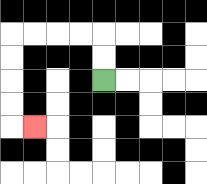{'start': '[4, 3]', 'end': '[1, 5]', 'path_directions': 'U,U,L,L,L,L,D,D,D,D,R', 'path_coordinates': '[[4, 3], [4, 2], [4, 1], [3, 1], [2, 1], [1, 1], [0, 1], [0, 2], [0, 3], [0, 4], [0, 5], [1, 5]]'}